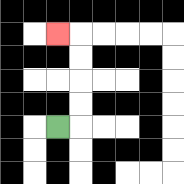{'start': '[2, 5]', 'end': '[2, 1]', 'path_directions': 'R,U,U,U,U,L', 'path_coordinates': '[[2, 5], [3, 5], [3, 4], [3, 3], [3, 2], [3, 1], [2, 1]]'}